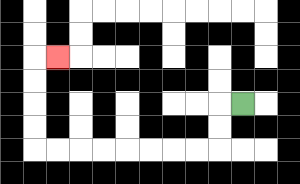{'start': '[10, 4]', 'end': '[2, 2]', 'path_directions': 'L,D,D,L,L,L,L,L,L,L,L,U,U,U,U,R', 'path_coordinates': '[[10, 4], [9, 4], [9, 5], [9, 6], [8, 6], [7, 6], [6, 6], [5, 6], [4, 6], [3, 6], [2, 6], [1, 6], [1, 5], [1, 4], [1, 3], [1, 2], [2, 2]]'}